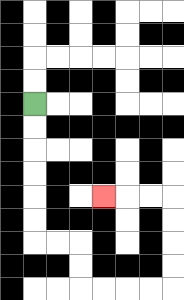{'start': '[1, 4]', 'end': '[4, 8]', 'path_directions': 'D,D,D,D,D,D,R,R,D,D,R,R,R,R,U,U,U,U,L,L,L', 'path_coordinates': '[[1, 4], [1, 5], [1, 6], [1, 7], [1, 8], [1, 9], [1, 10], [2, 10], [3, 10], [3, 11], [3, 12], [4, 12], [5, 12], [6, 12], [7, 12], [7, 11], [7, 10], [7, 9], [7, 8], [6, 8], [5, 8], [4, 8]]'}